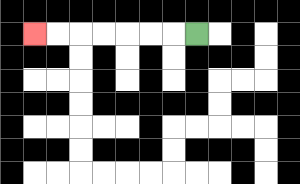{'start': '[8, 1]', 'end': '[1, 1]', 'path_directions': 'L,L,L,L,L,L,L', 'path_coordinates': '[[8, 1], [7, 1], [6, 1], [5, 1], [4, 1], [3, 1], [2, 1], [1, 1]]'}